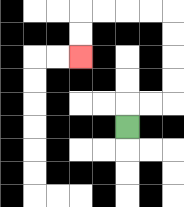{'start': '[5, 5]', 'end': '[3, 2]', 'path_directions': 'U,R,R,U,U,U,U,L,L,L,L,D,D', 'path_coordinates': '[[5, 5], [5, 4], [6, 4], [7, 4], [7, 3], [7, 2], [7, 1], [7, 0], [6, 0], [5, 0], [4, 0], [3, 0], [3, 1], [3, 2]]'}